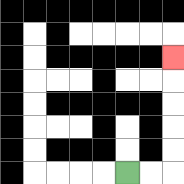{'start': '[5, 7]', 'end': '[7, 2]', 'path_directions': 'R,R,U,U,U,U,U', 'path_coordinates': '[[5, 7], [6, 7], [7, 7], [7, 6], [7, 5], [7, 4], [7, 3], [7, 2]]'}